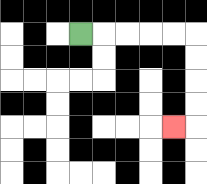{'start': '[3, 1]', 'end': '[7, 5]', 'path_directions': 'R,R,R,R,R,D,D,D,D,L', 'path_coordinates': '[[3, 1], [4, 1], [5, 1], [6, 1], [7, 1], [8, 1], [8, 2], [8, 3], [8, 4], [8, 5], [7, 5]]'}